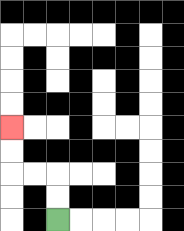{'start': '[2, 9]', 'end': '[0, 5]', 'path_directions': 'U,U,L,L,U,U', 'path_coordinates': '[[2, 9], [2, 8], [2, 7], [1, 7], [0, 7], [0, 6], [0, 5]]'}